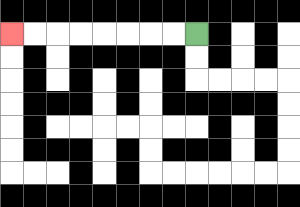{'start': '[8, 1]', 'end': '[0, 1]', 'path_directions': 'L,L,L,L,L,L,L,L', 'path_coordinates': '[[8, 1], [7, 1], [6, 1], [5, 1], [4, 1], [3, 1], [2, 1], [1, 1], [0, 1]]'}